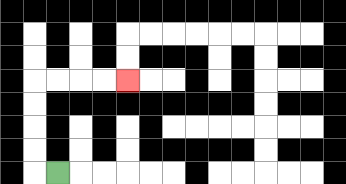{'start': '[2, 7]', 'end': '[5, 3]', 'path_directions': 'L,U,U,U,U,R,R,R,R', 'path_coordinates': '[[2, 7], [1, 7], [1, 6], [1, 5], [1, 4], [1, 3], [2, 3], [3, 3], [4, 3], [5, 3]]'}